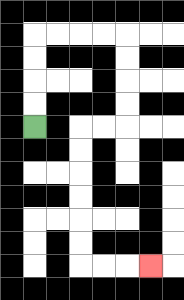{'start': '[1, 5]', 'end': '[6, 11]', 'path_directions': 'U,U,U,U,R,R,R,R,D,D,D,D,L,L,D,D,D,D,D,D,R,R,R', 'path_coordinates': '[[1, 5], [1, 4], [1, 3], [1, 2], [1, 1], [2, 1], [3, 1], [4, 1], [5, 1], [5, 2], [5, 3], [5, 4], [5, 5], [4, 5], [3, 5], [3, 6], [3, 7], [3, 8], [3, 9], [3, 10], [3, 11], [4, 11], [5, 11], [6, 11]]'}